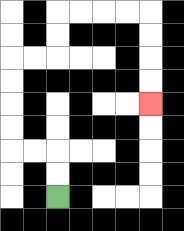{'start': '[2, 8]', 'end': '[6, 4]', 'path_directions': 'U,U,L,L,U,U,U,U,R,R,U,U,R,R,R,R,D,D,D,D', 'path_coordinates': '[[2, 8], [2, 7], [2, 6], [1, 6], [0, 6], [0, 5], [0, 4], [0, 3], [0, 2], [1, 2], [2, 2], [2, 1], [2, 0], [3, 0], [4, 0], [5, 0], [6, 0], [6, 1], [6, 2], [6, 3], [6, 4]]'}